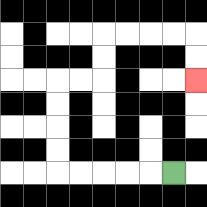{'start': '[7, 7]', 'end': '[8, 3]', 'path_directions': 'L,L,L,L,L,U,U,U,U,R,R,U,U,R,R,R,R,D,D', 'path_coordinates': '[[7, 7], [6, 7], [5, 7], [4, 7], [3, 7], [2, 7], [2, 6], [2, 5], [2, 4], [2, 3], [3, 3], [4, 3], [4, 2], [4, 1], [5, 1], [6, 1], [7, 1], [8, 1], [8, 2], [8, 3]]'}